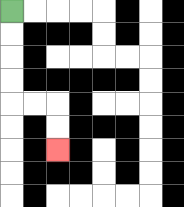{'start': '[0, 0]', 'end': '[2, 6]', 'path_directions': 'D,D,D,D,R,R,D,D', 'path_coordinates': '[[0, 0], [0, 1], [0, 2], [0, 3], [0, 4], [1, 4], [2, 4], [2, 5], [2, 6]]'}